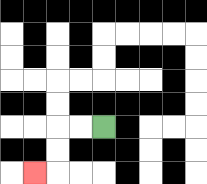{'start': '[4, 5]', 'end': '[1, 7]', 'path_directions': 'L,L,D,D,L', 'path_coordinates': '[[4, 5], [3, 5], [2, 5], [2, 6], [2, 7], [1, 7]]'}